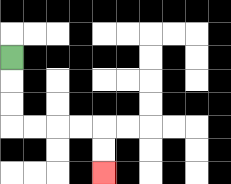{'start': '[0, 2]', 'end': '[4, 7]', 'path_directions': 'D,D,D,R,R,R,R,D,D', 'path_coordinates': '[[0, 2], [0, 3], [0, 4], [0, 5], [1, 5], [2, 5], [3, 5], [4, 5], [4, 6], [4, 7]]'}